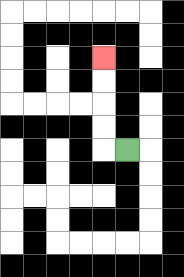{'start': '[5, 6]', 'end': '[4, 2]', 'path_directions': 'L,U,U,U,U', 'path_coordinates': '[[5, 6], [4, 6], [4, 5], [4, 4], [4, 3], [4, 2]]'}